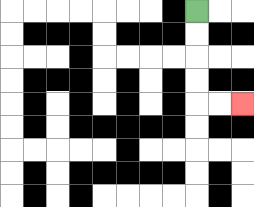{'start': '[8, 0]', 'end': '[10, 4]', 'path_directions': 'D,D,D,D,R,R', 'path_coordinates': '[[8, 0], [8, 1], [8, 2], [8, 3], [8, 4], [9, 4], [10, 4]]'}